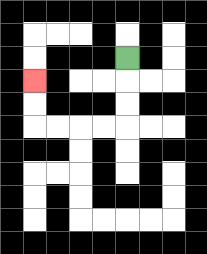{'start': '[5, 2]', 'end': '[1, 3]', 'path_directions': 'D,D,D,L,L,L,L,U,U', 'path_coordinates': '[[5, 2], [5, 3], [5, 4], [5, 5], [4, 5], [3, 5], [2, 5], [1, 5], [1, 4], [1, 3]]'}